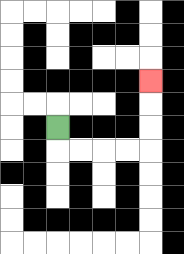{'start': '[2, 5]', 'end': '[6, 3]', 'path_directions': 'D,R,R,R,R,U,U,U', 'path_coordinates': '[[2, 5], [2, 6], [3, 6], [4, 6], [5, 6], [6, 6], [6, 5], [6, 4], [6, 3]]'}